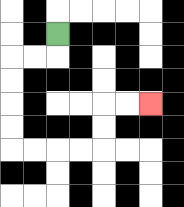{'start': '[2, 1]', 'end': '[6, 4]', 'path_directions': 'D,L,L,D,D,D,D,R,R,R,R,U,U,R,R', 'path_coordinates': '[[2, 1], [2, 2], [1, 2], [0, 2], [0, 3], [0, 4], [0, 5], [0, 6], [1, 6], [2, 6], [3, 6], [4, 6], [4, 5], [4, 4], [5, 4], [6, 4]]'}